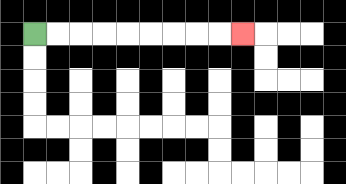{'start': '[1, 1]', 'end': '[10, 1]', 'path_directions': 'R,R,R,R,R,R,R,R,R', 'path_coordinates': '[[1, 1], [2, 1], [3, 1], [4, 1], [5, 1], [6, 1], [7, 1], [8, 1], [9, 1], [10, 1]]'}